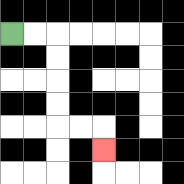{'start': '[0, 1]', 'end': '[4, 6]', 'path_directions': 'R,R,D,D,D,D,R,R,D', 'path_coordinates': '[[0, 1], [1, 1], [2, 1], [2, 2], [2, 3], [2, 4], [2, 5], [3, 5], [4, 5], [4, 6]]'}